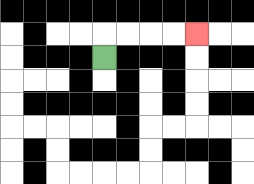{'start': '[4, 2]', 'end': '[8, 1]', 'path_directions': 'U,R,R,R,R', 'path_coordinates': '[[4, 2], [4, 1], [5, 1], [6, 1], [7, 1], [8, 1]]'}